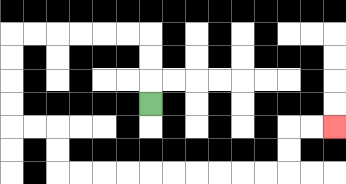{'start': '[6, 4]', 'end': '[14, 5]', 'path_directions': 'U,U,U,L,L,L,L,L,L,D,D,D,D,R,R,D,D,R,R,R,R,R,R,R,R,R,R,U,U,R,R', 'path_coordinates': '[[6, 4], [6, 3], [6, 2], [6, 1], [5, 1], [4, 1], [3, 1], [2, 1], [1, 1], [0, 1], [0, 2], [0, 3], [0, 4], [0, 5], [1, 5], [2, 5], [2, 6], [2, 7], [3, 7], [4, 7], [5, 7], [6, 7], [7, 7], [8, 7], [9, 7], [10, 7], [11, 7], [12, 7], [12, 6], [12, 5], [13, 5], [14, 5]]'}